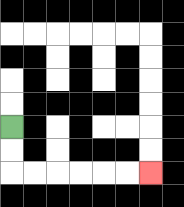{'start': '[0, 5]', 'end': '[6, 7]', 'path_directions': 'D,D,R,R,R,R,R,R', 'path_coordinates': '[[0, 5], [0, 6], [0, 7], [1, 7], [2, 7], [3, 7], [4, 7], [5, 7], [6, 7]]'}